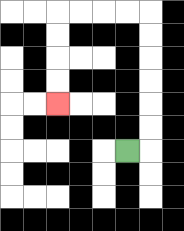{'start': '[5, 6]', 'end': '[2, 4]', 'path_directions': 'R,U,U,U,U,U,U,L,L,L,L,D,D,D,D', 'path_coordinates': '[[5, 6], [6, 6], [6, 5], [6, 4], [6, 3], [6, 2], [6, 1], [6, 0], [5, 0], [4, 0], [3, 0], [2, 0], [2, 1], [2, 2], [2, 3], [2, 4]]'}